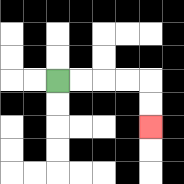{'start': '[2, 3]', 'end': '[6, 5]', 'path_directions': 'R,R,R,R,D,D', 'path_coordinates': '[[2, 3], [3, 3], [4, 3], [5, 3], [6, 3], [6, 4], [6, 5]]'}